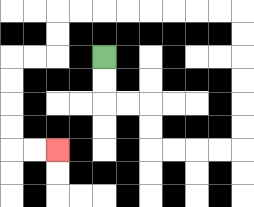{'start': '[4, 2]', 'end': '[2, 6]', 'path_directions': 'D,D,R,R,D,D,R,R,R,R,U,U,U,U,U,U,L,L,L,L,L,L,L,L,D,D,L,L,D,D,D,D,R,R', 'path_coordinates': '[[4, 2], [4, 3], [4, 4], [5, 4], [6, 4], [6, 5], [6, 6], [7, 6], [8, 6], [9, 6], [10, 6], [10, 5], [10, 4], [10, 3], [10, 2], [10, 1], [10, 0], [9, 0], [8, 0], [7, 0], [6, 0], [5, 0], [4, 0], [3, 0], [2, 0], [2, 1], [2, 2], [1, 2], [0, 2], [0, 3], [0, 4], [0, 5], [0, 6], [1, 6], [2, 6]]'}